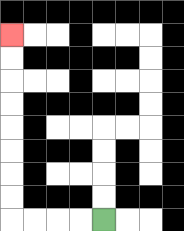{'start': '[4, 9]', 'end': '[0, 1]', 'path_directions': 'L,L,L,L,U,U,U,U,U,U,U,U', 'path_coordinates': '[[4, 9], [3, 9], [2, 9], [1, 9], [0, 9], [0, 8], [0, 7], [0, 6], [0, 5], [0, 4], [0, 3], [0, 2], [0, 1]]'}